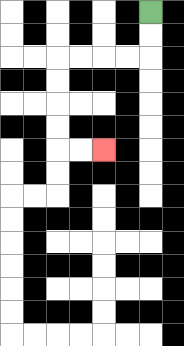{'start': '[6, 0]', 'end': '[4, 6]', 'path_directions': 'D,D,L,L,L,L,D,D,D,D,R,R', 'path_coordinates': '[[6, 0], [6, 1], [6, 2], [5, 2], [4, 2], [3, 2], [2, 2], [2, 3], [2, 4], [2, 5], [2, 6], [3, 6], [4, 6]]'}